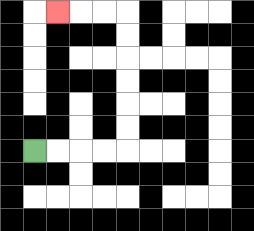{'start': '[1, 6]', 'end': '[2, 0]', 'path_directions': 'R,R,R,R,U,U,U,U,U,U,L,L,L', 'path_coordinates': '[[1, 6], [2, 6], [3, 6], [4, 6], [5, 6], [5, 5], [5, 4], [5, 3], [5, 2], [5, 1], [5, 0], [4, 0], [3, 0], [2, 0]]'}